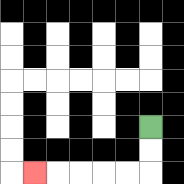{'start': '[6, 5]', 'end': '[1, 7]', 'path_directions': 'D,D,L,L,L,L,L', 'path_coordinates': '[[6, 5], [6, 6], [6, 7], [5, 7], [4, 7], [3, 7], [2, 7], [1, 7]]'}